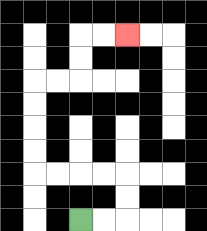{'start': '[3, 9]', 'end': '[5, 1]', 'path_directions': 'R,R,U,U,L,L,L,L,U,U,U,U,R,R,U,U,R,R', 'path_coordinates': '[[3, 9], [4, 9], [5, 9], [5, 8], [5, 7], [4, 7], [3, 7], [2, 7], [1, 7], [1, 6], [1, 5], [1, 4], [1, 3], [2, 3], [3, 3], [3, 2], [3, 1], [4, 1], [5, 1]]'}